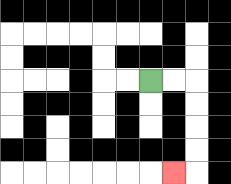{'start': '[6, 3]', 'end': '[7, 7]', 'path_directions': 'R,R,D,D,D,D,L', 'path_coordinates': '[[6, 3], [7, 3], [8, 3], [8, 4], [8, 5], [8, 6], [8, 7], [7, 7]]'}